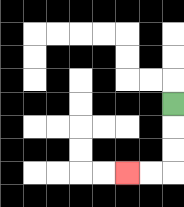{'start': '[7, 4]', 'end': '[5, 7]', 'path_directions': 'D,D,D,L,L', 'path_coordinates': '[[7, 4], [7, 5], [7, 6], [7, 7], [6, 7], [5, 7]]'}